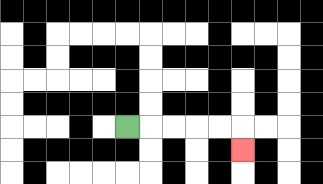{'start': '[5, 5]', 'end': '[10, 6]', 'path_directions': 'R,R,R,R,R,D', 'path_coordinates': '[[5, 5], [6, 5], [7, 5], [8, 5], [9, 5], [10, 5], [10, 6]]'}